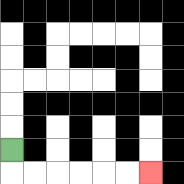{'start': '[0, 6]', 'end': '[6, 7]', 'path_directions': 'D,R,R,R,R,R,R', 'path_coordinates': '[[0, 6], [0, 7], [1, 7], [2, 7], [3, 7], [4, 7], [5, 7], [6, 7]]'}